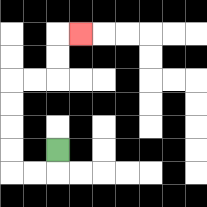{'start': '[2, 6]', 'end': '[3, 1]', 'path_directions': 'D,L,L,U,U,U,U,R,R,U,U,R', 'path_coordinates': '[[2, 6], [2, 7], [1, 7], [0, 7], [0, 6], [0, 5], [0, 4], [0, 3], [1, 3], [2, 3], [2, 2], [2, 1], [3, 1]]'}